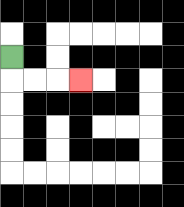{'start': '[0, 2]', 'end': '[3, 3]', 'path_directions': 'D,R,R,R', 'path_coordinates': '[[0, 2], [0, 3], [1, 3], [2, 3], [3, 3]]'}